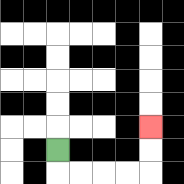{'start': '[2, 6]', 'end': '[6, 5]', 'path_directions': 'D,R,R,R,R,U,U', 'path_coordinates': '[[2, 6], [2, 7], [3, 7], [4, 7], [5, 7], [6, 7], [6, 6], [6, 5]]'}